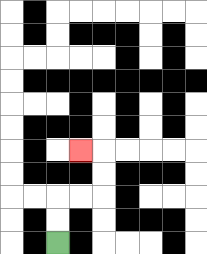{'start': '[2, 10]', 'end': '[3, 6]', 'path_directions': 'U,U,R,R,U,U,L', 'path_coordinates': '[[2, 10], [2, 9], [2, 8], [3, 8], [4, 8], [4, 7], [4, 6], [3, 6]]'}